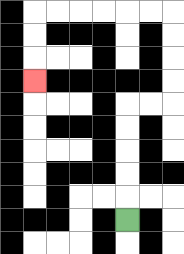{'start': '[5, 9]', 'end': '[1, 3]', 'path_directions': 'U,U,U,U,U,R,R,U,U,U,U,L,L,L,L,L,L,D,D,D', 'path_coordinates': '[[5, 9], [5, 8], [5, 7], [5, 6], [5, 5], [5, 4], [6, 4], [7, 4], [7, 3], [7, 2], [7, 1], [7, 0], [6, 0], [5, 0], [4, 0], [3, 0], [2, 0], [1, 0], [1, 1], [1, 2], [1, 3]]'}